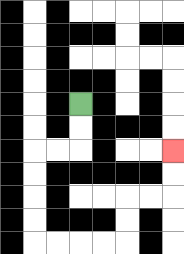{'start': '[3, 4]', 'end': '[7, 6]', 'path_directions': 'D,D,L,L,D,D,D,D,R,R,R,R,U,U,R,R,U,U', 'path_coordinates': '[[3, 4], [3, 5], [3, 6], [2, 6], [1, 6], [1, 7], [1, 8], [1, 9], [1, 10], [2, 10], [3, 10], [4, 10], [5, 10], [5, 9], [5, 8], [6, 8], [7, 8], [7, 7], [7, 6]]'}